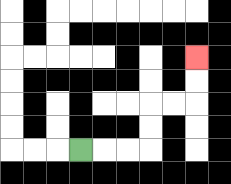{'start': '[3, 6]', 'end': '[8, 2]', 'path_directions': 'R,R,R,U,U,R,R,U,U', 'path_coordinates': '[[3, 6], [4, 6], [5, 6], [6, 6], [6, 5], [6, 4], [7, 4], [8, 4], [8, 3], [8, 2]]'}